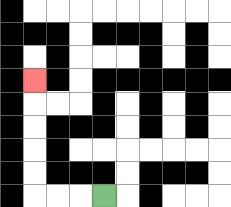{'start': '[4, 8]', 'end': '[1, 3]', 'path_directions': 'L,L,L,U,U,U,U,U', 'path_coordinates': '[[4, 8], [3, 8], [2, 8], [1, 8], [1, 7], [1, 6], [1, 5], [1, 4], [1, 3]]'}